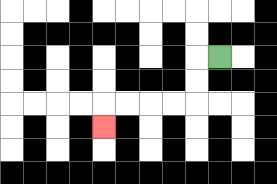{'start': '[9, 2]', 'end': '[4, 5]', 'path_directions': 'L,D,D,L,L,L,L,D', 'path_coordinates': '[[9, 2], [8, 2], [8, 3], [8, 4], [7, 4], [6, 4], [5, 4], [4, 4], [4, 5]]'}